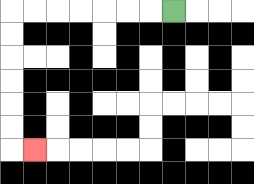{'start': '[7, 0]', 'end': '[1, 6]', 'path_directions': 'L,L,L,L,L,L,L,D,D,D,D,D,D,R', 'path_coordinates': '[[7, 0], [6, 0], [5, 0], [4, 0], [3, 0], [2, 0], [1, 0], [0, 0], [0, 1], [0, 2], [0, 3], [0, 4], [0, 5], [0, 6], [1, 6]]'}